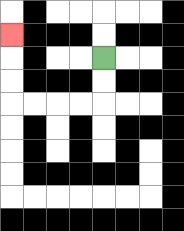{'start': '[4, 2]', 'end': '[0, 1]', 'path_directions': 'D,D,L,L,L,L,U,U,U', 'path_coordinates': '[[4, 2], [4, 3], [4, 4], [3, 4], [2, 4], [1, 4], [0, 4], [0, 3], [0, 2], [0, 1]]'}